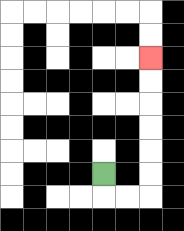{'start': '[4, 7]', 'end': '[6, 2]', 'path_directions': 'D,R,R,U,U,U,U,U,U', 'path_coordinates': '[[4, 7], [4, 8], [5, 8], [6, 8], [6, 7], [6, 6], [6, 5], [6, 4], [6, 3], [6, 2]]'}